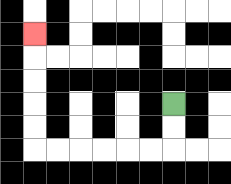{'start': '[7, 4]', 'end': '[1, 1]', 'path_directions': 'D,D,L,L,L,L,L,L,U,U,U,U,U', 'path_coordinates': '[[7, 4], [7, 5], [7, 6], [6, 6], [5, 6], [4, 6], [3, 6], [2, 6], [1, 6], [1, 5], [1, 4], [1, 3], [1, 2], [1, 1]]'}